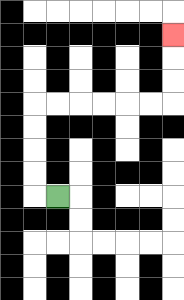{'start': '[2, 8]', 'end': '[7, 1]', 'path_directions': 'L,U,U,U,U,R,R,R,R,R,R,U,U,U', 'path_coordinates': '[[2, 8], [1, 8], [1, 7], [1, 6], [1, 5], [1, 4], [2, 4], [3, 4], [4, 4], [5, 4], [6, 4], [7, 4], [7, 3], [7, 2], [7, 1]]'}